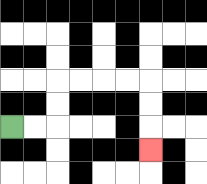{'start': '[0, 5]', 'end': '[6, 6]', 'path_directions': 'R,R,U,U,R,R,R,R,D,D,D', 'path_coordinates': '[[0, 5], [1, 5], [2, 5], [2, 4], [2, 3], [3, 3], [4, 3], [5, 3], [6, 3], [6, 4], [6, 5], [6, 6]]'}